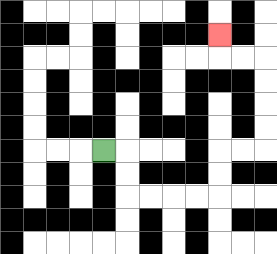{'start': '[4, 6]', 'end': '[9, 1]', 'path_directions': 'R,D,D,R,R,R,R,U,U,R,R,U,U,U,U,L,L,U', 'path_coordinates': '[[4, 6], [5, 6], [5, 7], [5, 8], [6, 8], [7, 8], [8, 8], [9, 8], [9, 7], [9, 6], [10, 6], [11, 6], [11, 5], [11, 4], [11, 3], [11, 2], [10, 2], [9, 2], [9, 1]]'}